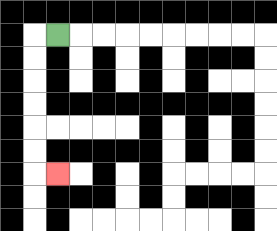{'start': '[2, 1]', 'end': '[2, 7]', 'path_directions': 'L,D,D,D,D,D,D,R', 'path_coordinates': '[[2, 1], [1, 1], [1, 2], [1, 3], [1, 4], [1, 5], [1, 6], [1, 7], [2, 7]]'}